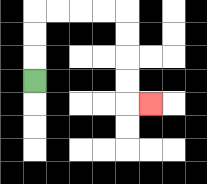{'start': '[1, 3]', 'end': '[6, 4]', 'path_directions': 'U,U,U,R,R,R,R,D,D,D,D,R', 'path_coordinates': '[[1, 3], [1, 2], [1, 1], [1, 0], [2, 0], [3, 0], [4, 0], [5, 0], [5, 1], [5, 2], [5, 3], [5, 4], [6, 4]]'}